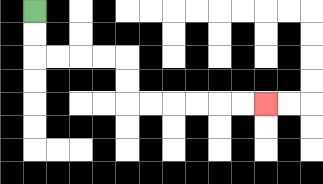{'start': '[1, 0]', 'end': '[11, 4]', 'path_directions': 'D,D,R,R,R,R,D,D,R,R,R,R,R,R', 'path_coordinates': '[[1, 0], [1, 1], [1, 2], [2, 2], [3, 2], [4, 2], [5, 2], [5, 3], [5, 4], [6, 4], [7, 4], [8, 4], [9, 4], [10, 4], [11, 4]]'}